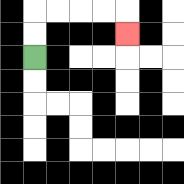{'start': '[1, 2]', 'end': '[5, 1]', 'path_directions': 'U,U,R,R,R,R,D', 'path_coordinates': '[[1, 2], [1, 1], [1, 0], [2, 0], [3, 0], [4, 0], [5, 0], [5, 1]]'}